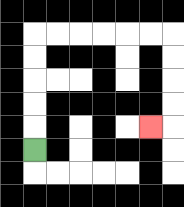{'start': '[1, 6]', 'end': '[6, 5]', 'path_directions': 'U,U,U,U,U,R,R,R,R,R,R,D,D,D,D,L', 'path_coordinates': '[[1, 6], [1, 5], [1, 4], [1, 3], [1, 2], [1, 1], [2, 1], [3, 1], [4, 1], [5, 1], [6, 1], [7, 1], [7, 2], [7, 3], [7, 4], [7, 5], [6, 5]]'}